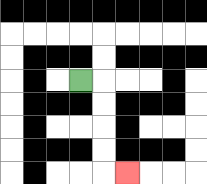{'start': '[3, 3]', 'end': '[5, 7]', 'path_directions': 'R,D,D,D,D,R', 'path_coordinates': '[[3, 3], [4, 3], [4, 4], [4, 5], [4, 6], [4, 7], [5, 7]]'}